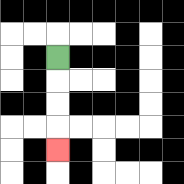{'start': '[2, 2]', 'end': '[2, 6]', 'path_directions': 'D,D,D,D', 'path_coordinates': '[[2, 2], [2, 3], [2, 4], [2, 5], [2, 6]]'}